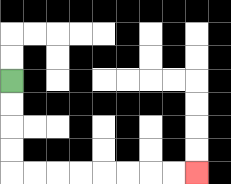{'start': '[0, 3]', 'end': '[8, 7]', 'path_directions': 'D,D,D,D,R,R,R,R,R,R,R,R', 'path_coordinates': '[[0, 3], [0, 4], [0, 5], [0, 6], [0, 7], [1, 7], [2, 7], [3, 7], [4, 7], [5, 7], [6, 7], [7, 7], [8, 7]]'}